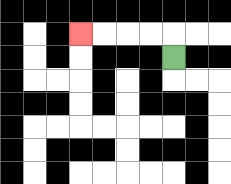{'start': '[7, 2]', 'end': '[3, 1]', 'path_directions': 'U,L,L,L,L', 'path_coordinates': '[[7, 2], [7, 1], [6, 1], [5, 1], [4, 1], [3, 1]]'}